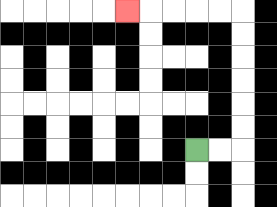{'start': '[8, 6]', 'end': '[5, 0]', 'path_directions': 'R,R,U,U,U,U,U,U,L,L,L,L,L', 'path_coordinates': '[[8, 6], [9, 6], [10, 6], [10, 5], [10, 4], [10, 3], [10, 2], [10, 1], [10, 0], [9, 0], [8, 0], [7, 0], [6, 0], [5, 0]]'}